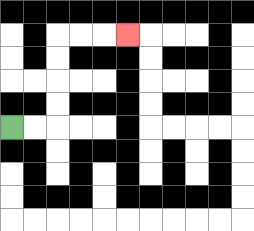{'start': '[0, 5]', 'end': '[5, 1]', 'path_directions': 'R,R,U,U,U,U,R,R,R', 'path_coordinates': '[[0, 5], [1, 5], [2, 5], [2, 4], [2, 3], [2, 2], [2, 1], [3, 1], [4, 1], [5, 1]]'}